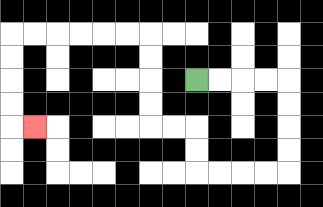{'start': '[8, 3]', 'end': '[1, 5]', 'path_directions': 'R,R,R,R,D,D,D,D,L,L,L,L,U,U,L,L,U,U,U,U,L,L,L,L,L,L,D,D,D,D,R', 'path_coordinates': '[[8, 3], [9, 3], [10, 3], [11, 3], [12, 3], [12, 4], [12, 5], [12, 6], [12, 7], [11, 7], [10, 7], [9, 7], [8, 7], [8, 6], [8, 5], [7, 5], [6, 5], [6, 4], [6, 3], [6, 2], [6, 1], [5, 1], [4, 1], [3, 1], [2, 1], [1, 1], [0, 1], [0, 2], [0, 3], [0, 4], [0, 5], [1, 5]]'}